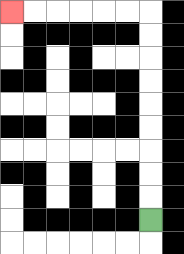{'start': '[6, 9]', 'end': '[0, 0]', 'path_directions': 'U,U,U,U,U,U,U,U,U,L,L,L,L,L,L', 'path_coordinates': '[[6, 9], [6, 8], [6, 7], [6, 6], [6, 5], [6, 4], [6, 3], [6, 2], [6, 1], [6, 0], [5, 0], [4, 0], [3, 0], [2, 0], [1, 0], [0, 0]]'}